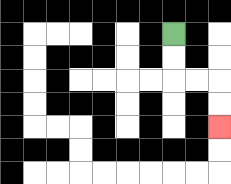{'start': '[7, 1]', 'end': '[9, 5]', 'path_directions': 'D,D,R,R,D,D', 'path_coordinates': '[[7, 1], [7, 2], [7, 3], [8, 3], [9, 3], [9, 4], [9, 5]]'}